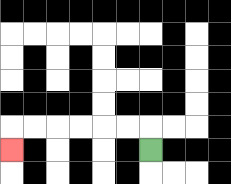{'start': '[6, 6]', 'end': '[0, 6]', 'path_directions': 'U,L,L,L,L,L,L,D', 'path_coordinates': '[[6, 6], [6, 5], [5, 5], [4, 5], [3, 5], [2, 5], [1, 5], [0, 5], [0, 6]]'}